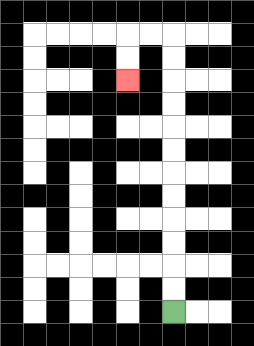{'start': '[7, 13]', 'end': '[5, 3]', 'path_directions': 'U,U,U,U,U,U,U,U,U,U,U,U,L,L,D,D', 'path_coordinates': '[[7, 13], [7, 12], [7, 11], [7, 10], [7, 9], [7, 8], [7, 7], [7, 6], [7, 5], [7, 4], [7, 3], [7, 2], [7, 1], [6, 1], [5, 1], [5, 2], [5, 3]]'}